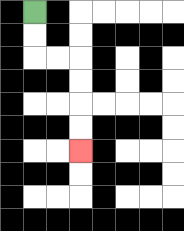{'start': '[1, 0]', 'end': '[3, 6]', 'path_directions': 'D,D,R,R,D,D,D,D', 'path_coordinates': '[[1, 0], [1, 1], [1, 2], [2, 2], [3, 2], [3, 3], [3, 4], [3, 5], [3, 6]]'}